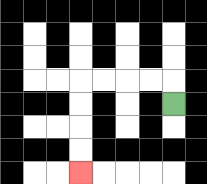{'start': '[7, 4]', 'end': '[3, 7]', 'path_directions': 'U,L,L,L,L,D,D,D,D', 'path_coordinates': '[[7, 4], [7, 3], [6, 3], [5, 3], [4, 3], [3, 3], [3, 4], [3, 5], [3, 6], [3, 7]]'}